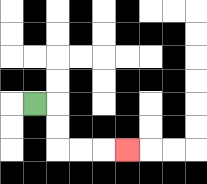{'start': '[1, 4]', 'end': '[5, 6]', 'path_directions': 'R,D,D,R,R,R', 'path_coordinates': '[[1, 4], [2, 4], [2, 5], [2, 6], [3, 6], [4, 6], [5, 6]]'}